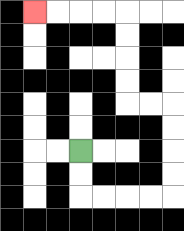{'start': '[3, 6]', 'end': '[1, 0]', 'path_directions': 'D,D,R,R,R,R,U,U,U,U,L,L,U,U,U,U,L,L,L,L', 'path_coordinates': '[[3, 6], [3, 7], [3, 8], [4, 8], [5, 8], [6, 8], [7, 8], [7, 7], [7, 6], [7, 5], [7, 4], [6, 4], [5, 4], [5, 3], [5, 2], [5, 1], [5, 0], [4, 0], [3, 0], [2, 0], [1, 0]]'}